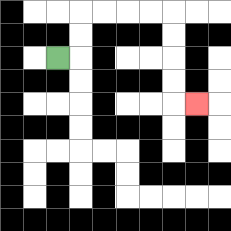{'start': '[2, 2]', 'end': '[8, 4]', 'path_directions': 'R,U,U,R,R,R,R,D,D,D,D,R', 'path_coordinates': '[[2, 2], [3, 2], [3, 1], [3, 0], [4, 0], [5, 0], [6, 0], [7, 0], [7, 1], [7, 2], [7, 3], [7, 4], [8, 4]]'}